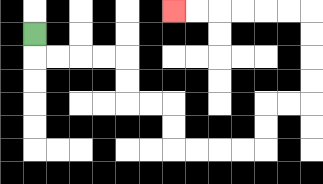{'start': '[1, 1]', 'end': '[7, 0]', 'path_directions': 'D,R,R,R,R,D,D,R,R,D,D,R,R,R,R,U,U,R,R,U,U,U,U,L,L,L,L,L,L', 'path_coordinates': '[[1, 1], [1, 2], [2, 2], [3, 2], [4, 2], [5, 2], [5, 3], [5, 4], [6, 4], [7, 4], [7, 5], [7, 6], [8, 6], [9, 6], [10, 6], [11, 6], [11, 5], [11, 4], [12, 4], [13, 4], [13, 3], [13, 2], [13, 1], [13, 0], [12, 0], [11, 0], [10, 0], [9, 0], [8, 0], [7, 0]]'}